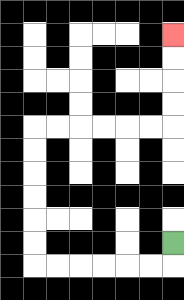{'start': '[7, 10]', 'end': '[7, 1]', 'path_directions': 'D,L,L,L,L,L,L,U,U,U,U,U,U,R,R,R,R,R,R,U,U,U,U', 'path_coordinates': '[[7, 10], [7, 11], [6, 11], [5, 11], [4, 11], [3, 11], [2, 11], [1, 11], [1, 10], [1, 9], [1, 8], [1, 7], [1, 6], [1, 5], [2, 5], [3, 5], [4, 5], [5, 5], [6, 5], [7, 5], [7, 4], [7, 3], [7, 2], [7, 1]]'}